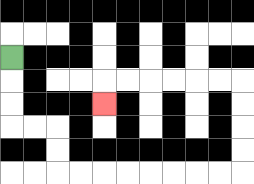{'start': '[0, 2]', 'end': '[4, 4]', 'path_directions': 'D,D,D,R,R,D,D,R,R,R,R,R,R,R,R,U,U,U,U,L,L,L,L,L,L,D', 'path_coordinates': '[[0, 2], [0, 3], [0, 4], [0, 5], [1, 5], [2, 5], [2, 6], [2, 7], [3, 7], [4, 7], [5, 7], [6, 7], [7, 7], [8, 7], [9, 7], [10, 7], [10, 6], [10, 5], [10, 4], [10, 3], [9, 3], [8, 3], [7, 3], [6, 3], [5, 3], [4, 3], [4, 4]]'}